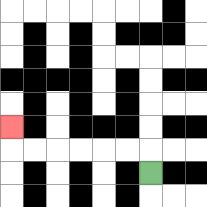{'start': '[6, 7]', 'end': '[0, 5]', 'path_directions': 'U,L,L,L,L,L,L,U', 'path_coordinates': '[[6, 7], [6, 6], [5, 6], [4, 6], [3, 6], [2, 6], [1, 6], [0, 6], [0, 5]]'}